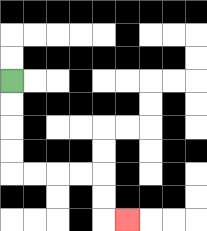{'start': '[0, 3]', 'end': '[5, 9]', 'path_directions': 'D,D,D,D,R,R,R,R,D,D,R', 'path_coordinates': '[[0, 3], [0, 4], [0, 5], [0, 6], [0, 7], [1, 7], [2, 7], [3, 7], [4, 7], [4, 8], [4, 9], [5, 9]]'}